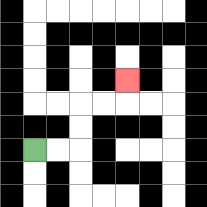{'start': '[1, 6]', 'end': '[5, 3]', 'path_directions': 'R,R,U,U,R,R,U', 'path_coordinates': '[[1, 6], [2, 6], [3, 6], [3, 5], [3, 4], [4, 4], [5, 4], [5, 3]]'}